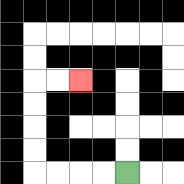{'start': '[5, 7]', 'end': '[3, 3]', 'path_directions': 'L,L,L,L,U,U,U,U,R,R', 'path_coordinates': '[[5, 7], [4, 7], [3, 7], [2, 7], [1, 7], [1, 6], [1, 5], [1, 4], [1, 3], [2, 3], [3, 3]]'}